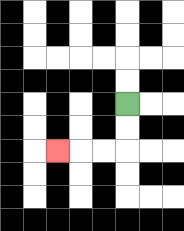{'start': '[5, 4]', 'end': '[2, 6]', 'path_directions': 'D,D,L,L,L', 'path_coordinates': '[[5, 4], [5, 5], [5, 6], [4, 6], [3, 6], [2, 6]]'}